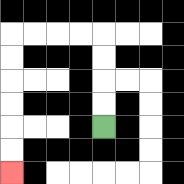{'start': '[4, 5]', 'end': '[0, 7]', 'path_directions': 'U,U,U,U,L,L,L,L,D,D,D,D,D,D', 'path_coordinates': '[[4, 5], [4, 4], [4, 3], [4, 2], [4, 1], [3, 1], [2, 1], [1, 1], [0, 1], [0, 2], [0, 3], [0, 4], [0, 5], [0, 6], [0, 7]]'}